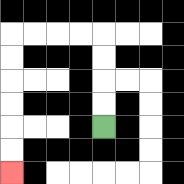{'start': '[4, 5]', 'end': '[0, 7]', 'path_directions': 'U,U,U,U,L,L,L,L,D,D,D,D,D,D', 'path_coordinates': '[[4, 5], [4, 4], [4, 3], [4, 2], [4, 1], [3, 1], [2, 1], [1, 1], [0, 1], [0, 2], [0, 3], [0, 4], [0, 5], [0, 6], [0, 7]]'}